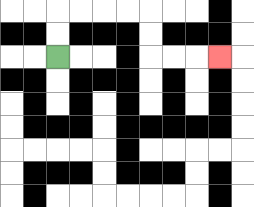{'start': '[2, 2]', 'end': '[9, 2]', 'path_directions': 'U,U,R,R,R,R,D,D,R,R,R', 'path_coordinates': '[[2, 2], [2, 1], [2, 0], [3, 0], [4, 0], [5, 0], [6, 0], [6, 1], [6, 2], [7, 2], [8, 2], [9, 2]]'}